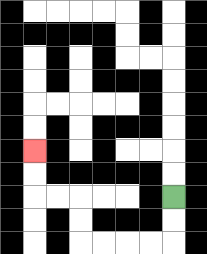{'start': '[7, 8]', 'end': '[1, 6]', 'path_directions': 'D,D,L,L,L,L,U,U,L,L,U,U', 'path_coordinates': '[[7, 8], [7, 9], [7, 10], [6, 10], [5, 10], [4, 10], [3, 10], [3, 9], [3, 8], [2, 8], [1, 8], [1, 7], [1, 6]]'}